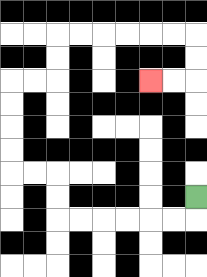{'start': '[8, 8]', 'end': '[6, 3]', 'path_directions': 'D,L,L,L,L,L,L,U,U,L,L,U,U,U,U,R,R,U,U,R,R,R,R,R,R,D,D,L,L', 'path_coordinates': '[[8, 8], [8, 9], [7, 9], [6, 9], [5, 9], [4, 9], [3, 9], [2, 9], [2, 8], [2, 7], [1, 7], [0, 7], [0, 6], [0, 5], [0, 4], [0, 3], [1, 3], [2, 3], [2, 2], [2, 1], [3, 1], [4, 1], [5, 1], [6, 1], [7, 1], [8, 1], [8, 2], [8, 3], [7, 3], [6, 3]]'}